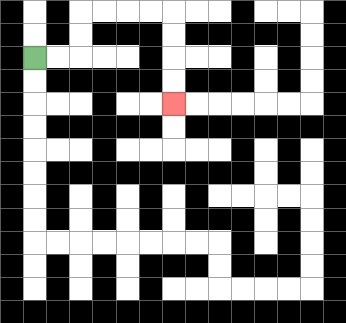{'start': '[1, 2]', 'end': '[7, 4]', 'path_directions': 'R,R,U,U,R,R,R,R,D,D,D,D', 'path_coordinates': '[[1, 2], [2, 2], [3, 2], [3, 1], [3, 0], [4, 0], [5, 0], [6, 0], [7, 0], [7, 1], [7, 2], [7, 3], [7, 4]]'}